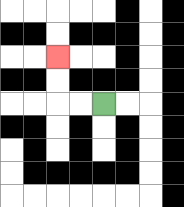{'start': '[4, 4]', 'end': '[2, 2]', 'path_directions': 'L,L,U,U', 'path_coordinates': '[[4, 4], [3, 4], [2, 4], [2, 3], [2, 2]]'}